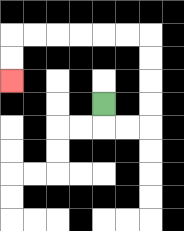{'start': '[4, 4]', 'end': '[0, 3]', 'path_directions': 'D,R,R,U,U,U,U,L,L,L,L,L,L,D,D', 'path_coordinates': '[[4, 4], [4, 5], [5, 5], [6, 5], [6, 4], [6, 3], [6, 2], [6, 1], [5, 1], [4, 1], [3, 1], [2, 1], [1, 1], [0, 1], [0, 2], [0, 3]]'}